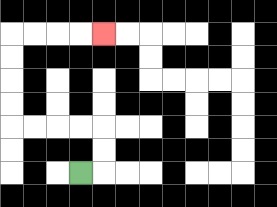{'start': '[3, 7]', 'end': '[4, 1]', 'path_directions': 'R,U,U,L,L,L,L,U,U,U,U,R,R,R,R', 'path_coordinates': '[[3, 7], [4, 7], [4, 6], [4, 5], [3, 5], [2, 5], [1, 5], [0, 5], [0, 4], [0, 3], [0, 2], [0, 1], [1, 1], [2, 1], [3, 1], [4, 1]]'}